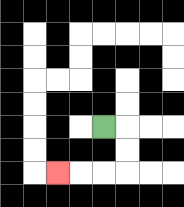{'start': '[4, 5]', 'end': '[2, 7]', 'path_directions': 'R,D,D,L,L,L', 'path_coordinates': '[[4, 5], [5, 5], [5, 6], [5, 7], [4, 7], [3, 7], [2, 7]]'}